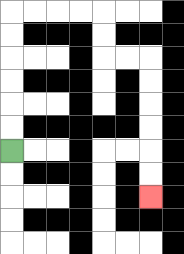{'start': '[0, 6]', 'end': '[6, 8]', 'path_directions': 'U,U,U,U,U,U,R,R,R,R,D,D,R,R,D,D,D,D,D,D', 'path_coordinates': '[[0, 6], [0, 5], [0, 4], [0, 3], [0, 2], [0, 1], [0, 0], [1, 0], [2, 0], [3, 0], [4, 0], [4, 1], [4, 2], [5, 2], [6, 2], [6, 3], [6, 4], [6, 5], [6, 6], [6, 7], [6, 8]]'}